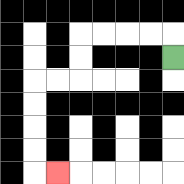{'start': '[7, 2]', 'end': '[2, 7]', 'path_directions': 'U,L,L,L,L,D,D,L,L,D,D,D,D,R', 'path_coordinates': '[[7, 2], [7, 1], [6, 1], [5, 1], [4, 1], [3, 1], [3, 2], [3, 3], [2, 3], [1, 3], [1, 4], [1, 5], [1, 6], [1, 7], [2, 7]]'}